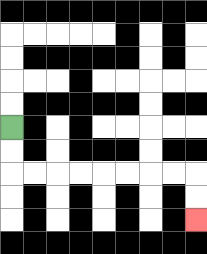{'start': '[0, 5]', 'end': '[8, 9]', 'path_directions': 'D,D,R,R,R,R,R,R,R,R,D,D', 'path_coordinates': '[[0, 5], [0, 6], [0, 7], [1, 7], [2, 7], [3, 7], [4, 7], [5, 7], [6, 7], [7, 7], [8, 7], [8, 8], [8, 9]]'}